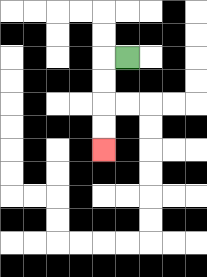{'start': '[5, 2]', 'end': '[4, 6]', 'path_directions': 'L,D,D,D,D', 'path_coordinates': '[[5, 2], [4, 2], [4, 3], [4, 4], [4, 5], [4, 6]]'}